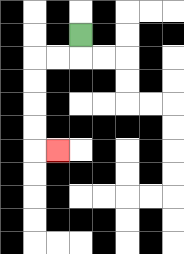{'start': '[3, 1]', 'end': '[2, 6]', 'path_directions': 'D,L,L,D,D,D,D,R', 'path_coordinates': '[[3, 1], [3, 2], [2, 2], [1, 2], [1, 3], [1, 4], [1, 5], [1, 6], [2, 6]]'}